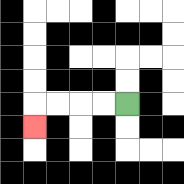{'start': '[5, 4]', 'end': '[1, 5]', 'path_directions': 'L,L,L,L,D', 'path_coordinates': '[[5, 4], [4, 4], [3, 4], [2, 4], [1, 4], [1, 5]]'}